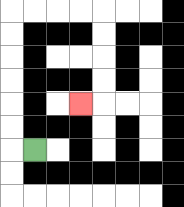{'start': '[1, 6]', 'end': '[3, 4]', 'path_directions': 'L,U,U,U,U,U,U,R,R,R,R,D,D,D,D,L', 'path_coordinates': '[[1, 6], [0, 6], [0, 5], [0, 4], [0, 3], [0, 2], [0, 1], [0, 0], [1, 0], [2, 0], [3, 0], [4, 0], [4, 1], [4, 2], [4, 3], [4, 4], [3, 4]]'}